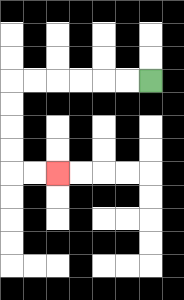{'start': '[6, 3]', 'end': '[2, 7]', 'path_directions': 'L,L,L,L,L,L,D,D,D,D,R,R', 'path_coordinates': '[[6, 3], [5, 3], [4, 3], [3, 3], [2, 3], [1, 3], [0, 3], [0, 4], [0, 5], [0, 6], [0, 7], [1, 7], [2, 7]]'}